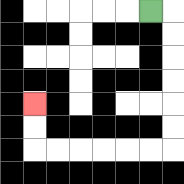{'start': '[6, 0]', 'end': '[1, 4]', 'path_directions': 'R,D,D,D,D,D,D,L,L,L,L,L,L,U,U', 'path_coordinates': '[[6, 0], [7, 0], [7, 1], [7, 2], [7, 3], [7, 4], [7, 5], [7, 6], [6, 6], [5, 6], [4, 6], [3, 6], [2, 6], [1, 6], [1, 5], [1, 4]]'}